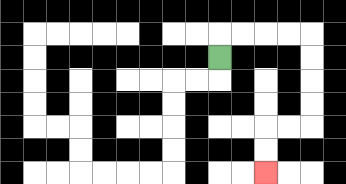{'start': '[9, 2]', 'end': '[11, 7]', 'path_directions': 'U,R,R,R,R,D,D,D,D,L,L,D,D', 'path_coordinates': '[[9, 2], [9, 1], [10, 1], [11, 1], [12, 1], [13, 1], [13, 2], [13, 3], [13, 4], [13, 5], [12, 5], [11, 5], [11, 6], [11, 7]]'}